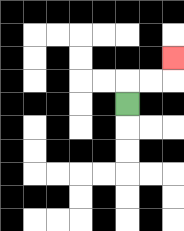{'start': '[5, 4]', 'end': '[7, 2]', 'path_directions': 'U,R,R,U', 'path_coordinates': '[[5, 4], [5, 3], [6, 3], [7, 3], [7, 2]]'}